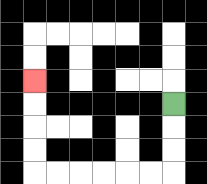{'start': '[7, 4]', 'end': '[1, 3]', 'path_directions': 'D,D,D,L,L,L,L,L,L,U,U,U,U', 'path_coordinates': '[[7, 4], [7, 5], [7, 6], [7, 7], [6, 7], [5, 7], [4, 7], [3, 7], [2, 7], [1, 7], [1, 6], [1, 5], [1, 4], [1, 3]]'}